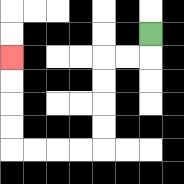{'start': '[6, 1]', 'end': '[0, 2]', 'path_directions': 'D,L,L,D,D,D,D,L,L,L,L,U,U,U,U', 'path_coordinates': '[[6, 1], [6, 2], [5, 2], [4, 2], [4, 3], [4, 4], [4, 5], [4, 6], [3, 6], [2, 6], [1, 6], [0, 6], [0, 5], [0, 4], [0, 3], [0, 2]]'}